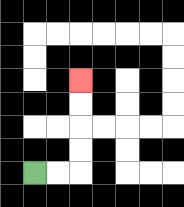{'start': '[1, 7]', 'end': '[3, 3]', 'path_directions': 'R,R,U,U,U,U', 'path_coordinates': '[[1, 7], [2, 7], [3, 7], [3, 6], [3, 5], [3, 4], [3, 3]]'}